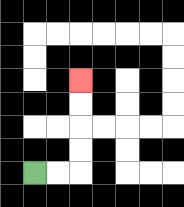{'start': '[1, 7]', 'end': '[3, 3]', 'path_directions': 'R,R,U,U,U,U', 'path_coordinates': '[[1, 7], [2, 7], [3, 7], [3, 6], [3, 5], [3, 4], [3, 3]]'}